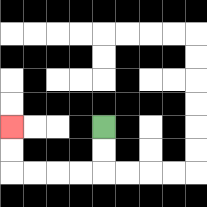{'start': '[4, 5]', 'end': '[0, 5]', 'path_directions': 'D,D,L,L,L,L,U,U', 'path_coordinates': '[[4, 5], [4, 6], [4, 7], [3, 7], [2, 7], [1, 7], [0, 7], [0, 6], [0, 5]]'}